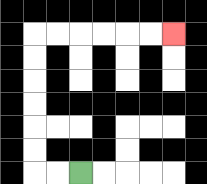{'start': '[3, 7]', 'end': '[7, 1]', 'path_directions': 'L,L,U,U,U,U,U,U,R,R,R,R,R,R', 'path_coordinates': '[[3, 7], [2, 7], [1, 7], [1, 6], [1, 5], [1, 4], [1, 3], [1, 2], [1, 1], [2, 1], [3, 1], [4, 1], [5, 1], [6, 1], [7, 1]]'}